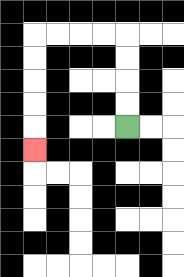{'start': '[5, 5]', 'end': '[1, 6]', 'path_directions': 'U,U,U,U,L,L,L,L,D,D,D,D,D', 'path_coordinates': '[[5, 5], [5, 4], [5, 3], [5, 2], [5, 1], [4, 1], [3, 1], [2, 1], [1, 1], [1, 2], [1, 3], [1, 4], [1, 5], [1, 6]]'}